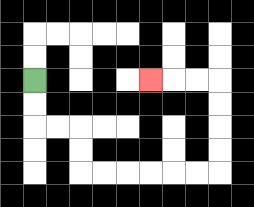{'start': '[1, 3]', 'end': '[6, 3]', 'path_directions': 'D,D,R,R,D,D,R,R,R,R,R,R,U,U,U,U,L,L,L', 'path_coordinates': '[[1, 3], [1, 4], [1, 5], [2, 5], [3, 5], [3, 6], [3, 7], [4, 7], [5, 7], [6, 7], [7, 7], [8, 7], [9, 7], [9, 6], [9, 5], [9, 4], [9, 3], [8, 3], [7, 3], [6, 3]]'}